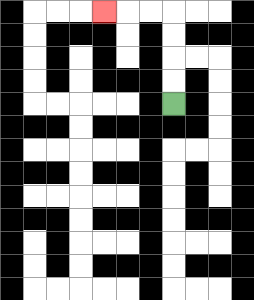{'start': '[7, 4]', 'end': '[4, 0]', 'path_directions': 'U,U,U,U,L,L,L', 'path_coordinates': '[[7, 4], [7, 3], [7, 2], [7, 1], [7, 0], [6, 0], [5, 0], [4, 0]]'}